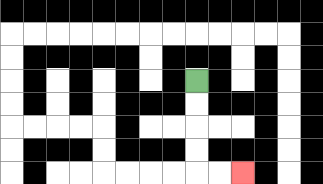{'start': '[8, 3]', 'end': '[10, 7]', 'path_directions': 'D,D,D,D,R,R', 'path_coordinates': '[[8, 3], [8, 4], [8, 5], [8, 6], [8, 7], [9, 7], [10, 7]]'}